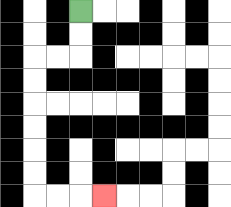{'start': '[3, 0]', 'end': '[4, 8]', 'path_directions': 'D,D,L,L,D,D,D,D,D,D,R,R,R', 'path_coordinates': '[[3, 0], [3, 1], [3, 2], [2, 2], [1, 2], [1, 3], [1, 4], [1, 5], [1, 6], [1, 7], [1, 8], [2, 8], [3, 8], [4, 8]]'}